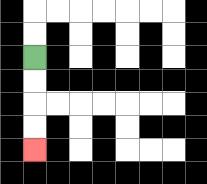{'start': '[1, 2]', 'end': '[1, 6]', 'path_directions': 'D,D,D,D', 'path_coordinates': '[[1, 2], [1, 3], [1, 4], [1, 5], [1, 6]]'}